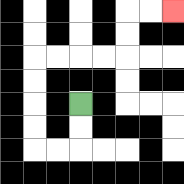{'start': '[3, 4]', 'end': '[7, 0]', 'path_directions': 'D,D,L,L,U,U,U,U,R,R,R,R,U,U,R,R', 'path_coordinates': '[[3, 4], [3, 5], [3, 6], [2, 6], [1, 6], [1, 5], [1, 4], [1, 3], [1, 2], [2, 2], [3, 2], [4, 2], [5, 2], [5, 1], [5, 0], [6, 0], [7, 0]]'}